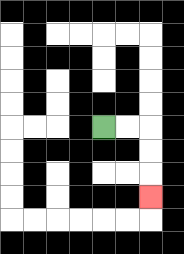{'start': '[4, 5]', 'end': '[6, 8]', 'path_directions': 'R,R,D,D,D', 'path_coordinates': '[[4, 5], [5, 5], [6, 5], [6, 6], [6, 7], [6, 8]]'}